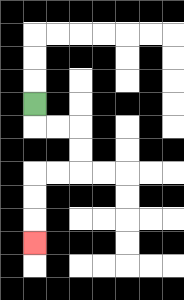{'start': '[1, 4]', 'end': '[1, 10]', 'path_directions': 'D,R,R,D,D,L,L,D,D,D', 'path_coordinates': '[[1, 4], [1, 5], [2, 5], [3, 5], [3, 6], [3, 7], [2, 7], [1, 7], [1, 8], [1, 9], [1, 10]]'}